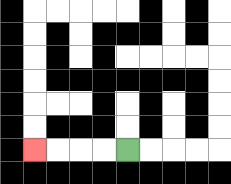{'start': '[5, 6]', 'end': '[1, 6]', 'path_directions': 'L,L,L,L', 'path_coordinates': '[[5, 6], [4, 6], [3, 6], [2, 6], [1, 6]]'}